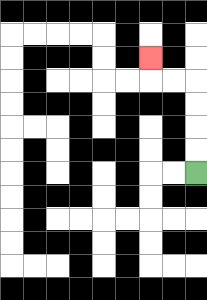{'start': '[8, 7]', 'end': '[6, 2]', 'path_directions': 'U,U,U,U,L,L,U', 'path_coordinates': '[[8, 7], [8, 6], [8, 5], [8, 4], [8, 3], [7, 3], [6, 3], [6, 2]]'}